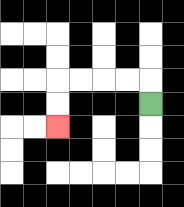{'start': '[6, 4]', 'end': '[2, 5]', 'path_directions': 'U,L,L,L,L,D,D', 'path_coordinates': '[[6, 4], [6, 3], [5, 3], [4, 3], [3, 3], [2, 3], [2, 4], [2, 5]]'}